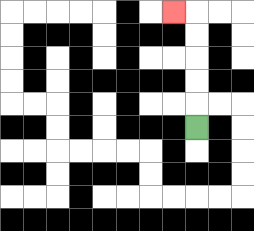{'start': '[8, 5]', 'end': '[7, 0]', 'path_directions': 'U,U,U,U,U,L', 'path_coordinates': '[[8, 5], [8, 4], [8, 3], [8, 2], [8, 1], [8, 0], [7, 0]]'}